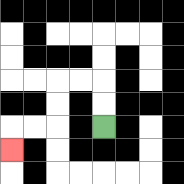{'start': '[4, 5]', 'end': '[0, 6]', 'path_directions': 'U,U,L,L,D,D,L,L,D', 'path_coordinates': '[[4, 5], [4, 4], [4, 3], [3, 3], [2, 3], [2, 4], [2, 5], [1, 5], [0, 5], [0, 6]]'}